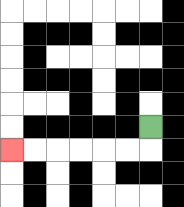{'start': '[6, 5]', 'end': '[0, 6]', 'path_directions': 'D,L,L,L,L,L,L', 'path_coordinates': '[[6, 5], [6, 6], [5, 6], [4, 6], [3, 6], [2, 6], [1, 6], [0, 6]]'}